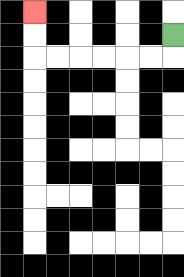{'start': '[7, 1]', 'end': '[1, 0]', 'path_directions': 'D,L,L,L,L,L,L,U,U', 'path_coordinates': '[[7, 1], [7, 2], [6, 2], [5, 2], [4, 2], [3, 2], [2, 2], [1, 2], [1, 1], [1, 0]]'}